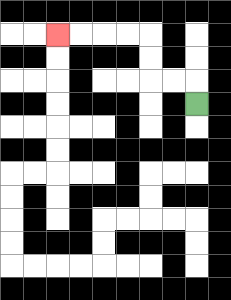{'start': '[8, 4]', 'end': '[2, 1]', 'path_directions': 'U,L,L,U,U,L,L,L,L', 'path_coordinates': '[[8, 4], [8, 3], [7, 3], [6, 3], [6, 2], [6, 1], [5, 1], [4, 1], [3, 1], [2, 1]]'}